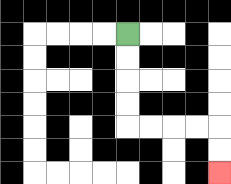{'start': '[5, 1]', 'end': '[9, 7]', 'path_directions': 'D,D,D,D,R,R,R,R,D,D', 'path_coordinates': '[[5, 1], [5, 2], [5, 3], [5, 4], [5, 5], [6, 5], [7, 5], [8, 5], [9, 5], [9, 6], [9, 7]]'}